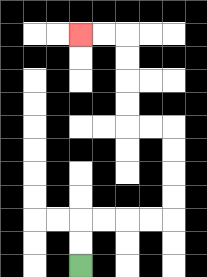{'start': '[3, 11]', 'end': '[3, 1]', 'path_directions': 'U,U,R,R,R,R,U,U,U,U,L,L,U,U,U,U,L,L', 'path_coordinates': '[[3, 11], [3, 10], [3, 9], [4, 9], [5, 9], [6, 9], [7, 9], [7, 8], [7, 7], [7, 6], [7, 5], [6, 5], [5, 5], [5, 4], [5, 3], [5, 2], [5, 1], [4, 1], [3, 1]]'}